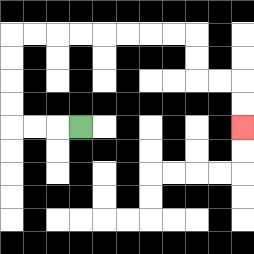{'start': '[3, 5]', 'end': '[10, 5]', 'path_directions': 'L,L,L,U,U,U,U,R,R,R,R,R,R,R,R,D,D,R,R,D,D', 'path_coordinates': '[[3, 5], [2, 5], [1, 5], [0, 5], [0, 4], [0, 3], [0, 2], [0, 1], [1, 1], [2, 1], [3, 1], [4, 1], [5, 1], [6, 1], [7, 1], [8, 1], [8, 2], [8, 3], [9, 3], [10, 3], [10, 4], [10, 5]]'}